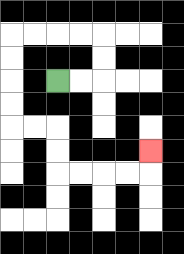{'start': '[2, 3]', 'end': '[6, 6]', 'path_directions': 'R,R,U,U,L,L,L,L,D,D,D,D,R,R,D,D,R,R,R,R,U', 'path_coordinates': '[[2, 3], [3, 3], [4, 3], [4, 2], [4, 1], [3, 1], [2, 1], [1, 1], [0, 1], [0, 2], [0, 3], [0, 4], [0, 5], [1, 5], [2, 5], [2, 6], [2, 7], [3, 7], [4, 7], [5, 7], [6, 7], [6, 6]]'}